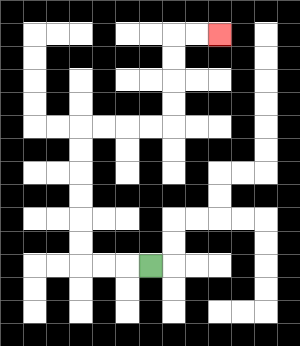{'start': '[6, 11]', 'end': '[9, 1]', 'path_directions': 'L,L,L,U,U,U,U,U,U,R,R,R,R,U,U,U,U,R,R', 'path_coordinates': '[[6, 11], [5, 11], [4, 11], [3, 11], [3, 10], [3, 9], [3, 8], [3, 7], [3, 6], [3, 5], [4, 5], [5, 5], [6, 5], [7, 5], [7, 4], [7, 3], [7, 2], [7, 1], [8, 1], [9, 1]]'}